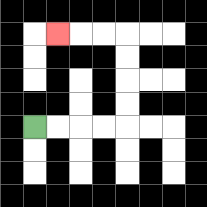{'start': '[1, 5]', 'end': '[2, 1]', 'path_directions': 'R,R,R,R,U,U,U,U,L,L,L', 'path_coordinates': '[[1, 5], [2, 5], [3, 5], [4, 5], [5, 5], [5, 4], [5, 3], [5, 2], [5, 1], [4, 1], [3, 1], [2, 1]]'}